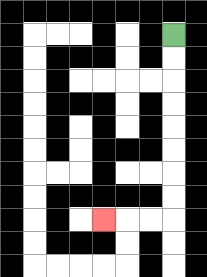{'start': '[7, 1]', 'end': '[4, 9]', 'path_directions': 'D,D,D,D,D,D,D,D,L,L,L', 'path_coordinates': '[[7, 1], [7, 2], [7, 3], [7, 4], [7, 5], [7, 6], [7, 7], [7, 8], [7, 9], [6, 9], [5, 9], [4, 9]]'}